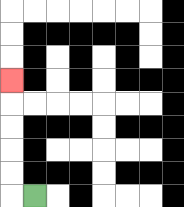{'start': '[1, 8]', 'end': '[0, 3]', 'path_directions': 'L,U,U,U,U,U', 'path_coordinates': '[[1, 8], [0, 8], [0, 7], [0, 6], [0, 5], [0, 4], [0, 3]]'}